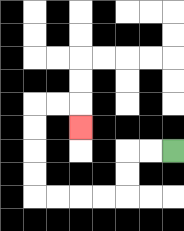{'start': '[7, 6]', 'end': '[3, 5]', 'path_directions': 'L,L,D,D,L,L,L,L,U,U,U,U,R,R,D', 'path_coordinates': '[[7, 6], [6, 6], [5, 6], [5, 7], [5, 8], [4, 8], [3, 8], [2, 8], [1, 8], [1, 7], [1, 6], [1, 5], [1, 4], [2, 4], [3, 4], [3, 5]]'}